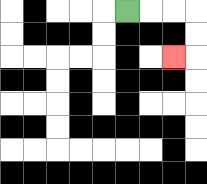{'start': '[5, 0]', 'end': '[7, 2]', 'path_directions': 'R,R,R,D,D,L', 'path_coordinates': '[[5, 0], [6, 0], [7, 0], [8, 0], [8, 1], [8, 2], [7, 2]]'}